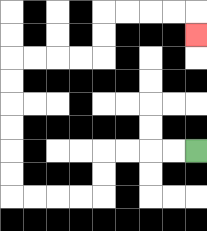{'start': '[8, 6]', 'end': '[8, 1]', 'path_directions': 'L,L,L,L,D,D,L,L,L,L,U,U,U,U,U,U,R,R,R,R,U,U,R,R,R,R,D', 'path_coordinates': '[[8, 6], [7, 6], [6, 6], [5, 6], [4, 6], [4, 7], [4, 8], [3, 8], [2, 8], [1, 8], [0, 8], [0, 7], [0, 6], [0, 5], [0, 4], [0, 3], [0, 2], [1, 2], [2, 2], [3, 2], [4, 2], [4, 1], [4, 0], [5, 0], [6, 0], [7, 0], [8, 0], [8, 1]]'}